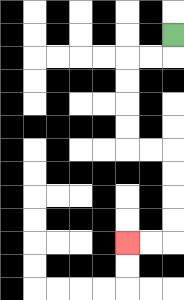{'start': '[7, 1]', 'end': '[5, 10]', 'path_directions': 'D,L,L,D,D,D,D,R,R,D,D,D,D,L,L', 'path_coordinates': '[[7, 1], [7, 2], [6, 2], [5, 2], [5, 3], [5, 4], [5, 5], [5, 6], [6, 6], [7, 6], [7, 7], [7, 8], [7, 9], [7, 10], [6, 10], [5, 10]]'}